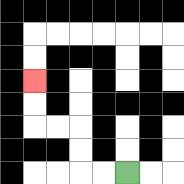{'start': '[5, 7]', 'end': '[1, 3]', 'path_directions': 'L,L,U,U,L,L,U,U', 'path_coordinates': '[[5, 7], [4, 7], [3, 7], [3, 6], [3, 5], [2, 5], [1, 5], [1, 4], [1, 3]]'}